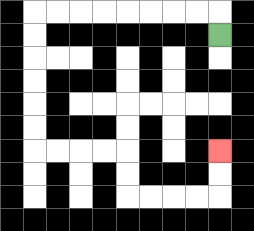{'start': '[9, 1]', 'end': '[9, 6]', 'path_directions': 'U,L,L,L,L,L,L,L,L,D,D,D,D,D,D,R,R,R,R,D,D,R,R,R,R,U,U', 'path_coordinates': '[[9, 1], [9, 0], [8, 0], [7, 0], [6, 0], [5, 0], [4, 0], [3, 0], [2, 0], [1, 0], [1, 1], [1, 2], [1, 3], [1, 4], [1, 5], [1, 6], [2, 6], [3, 6], [4, 6], [5, 6], [5, 7], [5, 8], [6, 8], [7, 8], [8, 8], [9, 8], [9, 7], [9, 6]]'}